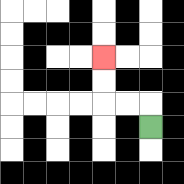{'start': '[6, 5]', 'end': '[4, 2]', 'path_directions': 'U,L,L,U,U', 'path_coordinates': '[[6, 5], [6, 4], [5, 4], [4, 4], [4, 3], [4, 2]]'}